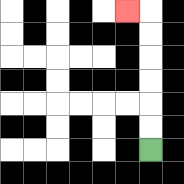{'start': '[6, 6]', 'end': '[5, 0]', 'path_directions': 'U,U,U,U,U,U,L', 'path_coordinates': '[[6, 6], [6, 5], [6, 4], [6, 3], [6, 2], [6, 1], [6, 0], [5, 0]]'}